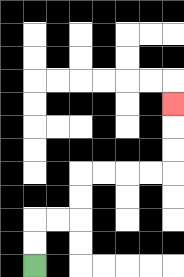{'start': '[1, 11]', 'end': '[7, 4]', 'path_directions': 'U,U,R,R,U,U,R,R,R,R,U,U,U', 'path_coordinates': '[[1, 11], [1, 10], [1, 9], [2, 9], [3, 9], [3, 8], [3, 7], [4, 7], [5, 7], [6, 7], [7, 7], [7, 6], [7, 5], [7, 4]]'}